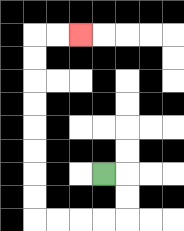{'start': '[4, 7]', 'end': '[3, 1]', 'path_directions': 'R,D,D,L,L,L,L,U,U,U,U,U,U,U,U,R,R', 'path_coordinates': '[[4, 7], [5, 7], [5, 8], [5, 9], [4, 9], [3, 9], [2, 9], [1, 9], [1, 8], [1, 7], [1, 6], [1, 5], [1, 4], [1, 3], [1, 2], [1, 1], [2, 1], [3, 1]]'}